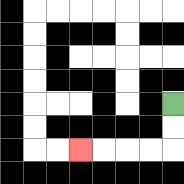{'start': '[7, 4]', 'end': '[3, 6]', 'path_directions': 'D,D,L,L,L,L', 'path_coordinates': '[[7, 4], [7, 5], [7, 6], [6, 6], [5, 6], [4, 6], [3, 6]]'}